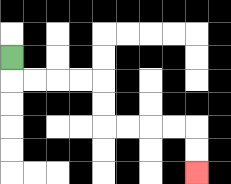{'start': '[0, 2]', 'end': '[8, 7]', 'path_directions': 'D,R,R,R,R,D,D,R,R,R,R,D,D', 'path_coordinates': '[[0, 2], [0, 3], [1, 3], [2, 3], [3, 3], [4, 3], [4, 4], [4, 5], [5, 5], [6, 5], [7, 5], [8, 5], [8, 6], [8, 7]]'}